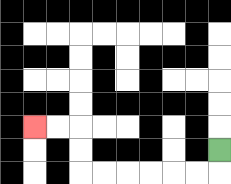{'start': '[9, 6]', 'end': '[1, 5]', 'path_directions': 'D,L,L,L,L,L,L,U,U,L,L', 'path_coordinates': '[[9, 6], [9, 7], [8, 7], [7, 7], [6, 7], [5, 7], [4, 7], [3, 7], [3, 6], [3, 5], [2, 5], [1, 5]]'}